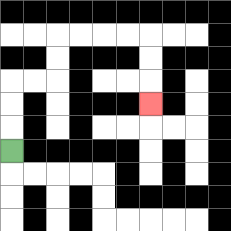{'start': '[0, 6]', 'end': '[6, 4]', 'path_directions': 'U,U,U,R,R,U,U,R,R,R,R,D,D,D', 'path_coordinates': '[[0, 6], [0, 5], [0, 4], [0, 3], [1, 3], [2, 3], [2, 2], [2, 1], [3, 1], [4, 1], [5, 1], [6, 1], [6, 2], [6, 3], [6, 4]]'}